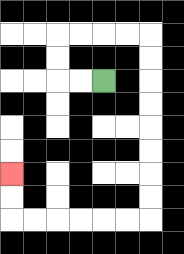{'start': '[4, 3]', 'end': '[0, 7]', 'path_directions': 'L,L,U,U,R,R,R,R,D,D,D,D,D,D,D,D,L,L,L,L,L,L,U,U', 'path_coordinates': '[[4, 3], [3, 3], [2, 3], [2, 2], [2, 1], [3, 1], [4, 1], [5, 1], [6, 1], [6, 2], [6, 3], [6, 4], [6, 5], [6, 6], [6, 7], [6, 8], [6, 9], [5, 9], [4, 9], [3, 9], [2, 9], [1, 9], [0, 9], [0, 8], [0, 7]]'}